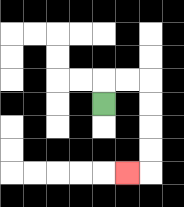{'start': '[4, 4]', 'end': '[5, 7]', 'path_directions': 'U,R,R,D,D,D,D,L', 'path_coordinates': '[[4, 4], [4, 3], [5, 3], [6, 3], [6, 4], [6, 5], [6, 6], [6, 7], [5, 7]]'}